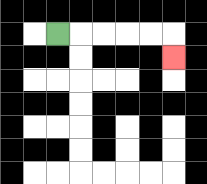{'start': '[2, 1]', 'end': '[7, 2]', 'path_directions': 'R,R,R,R,R,D', 'path_coordinates': '[[2, 1], [3, 1], [4, 1], [5, 1], [6, 1], [7, 1], [7, 2]]'}